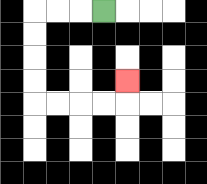{'start': '[4, 0]', 'end': '[5, 3]', 'path_directions': 'L,L,L,D,D,D,D,R,R,R,R,U', 'path_coordinates': '[[4, 0], [3, 0], [2, 0], [1, 0], [1, 1], [1, 2], [1, 3], [1, 4], [2, 4], [3, 4], [4, 4], [5, 4], [5, 3]]'}